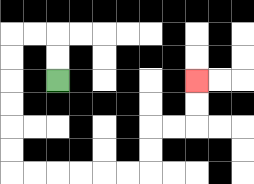{'start': '[2, 3]', 'end': '[8, 3]', 'path_directions': 'U,U,L,L,D,D,D,D,D,D,R,R,R,R,R,R,U,U,R,R,U,U', 'path_coordinates': '[[2, 3], [2, 2], [2, 1], [1, 1], [0, 1], [0, 2], [0, 3], [0, 4], [0, 5], [0, 6], [0, 7], [1, 7], [2, 7], [3, 7], [4, 7], [5, 7], [6, 7], [6, 6], [6, 5], [7, 5], [8, 5], [8, 4], [8, 3]]'}